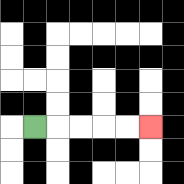{'start': '[1, 5]', 'end': '[6, 5]', 'path_directions': 'R,R,R,R,R', 'path_coordinates': '[[1, 5], [2, 5], [3, 5], [4, 5], [5, 5], [6, 5]]'}